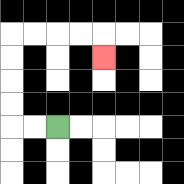{'start': '[2, 5]', 'end': '[4, 2]', 'path_directions': 'L,L,U,U,U,U,R,R,R,R,D', 'path_coordinates': '[[2, 5], [1, 5], [0, 5], [0, 4], [0, 3], [0, 2], [0, 1], [1, 1], [2, 1], [3, 1], [4, 1], [4, 2]]'}